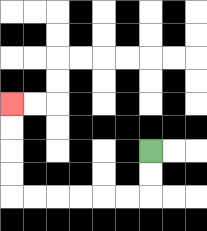{'start': '[6, 6]', 'end': '[0, 4]', 'path_directions': 'D,D,L,L,L,L,L,L,U,U,U,U', 'path_coordinates': '[[6, 6], [6, 7], [6, 8], [5, 8], [4, 8], [3, 8], [2, 8], [1, 8], [0, 8], [0, 7], [0, 6], [0, 5], [0, 4]]'}